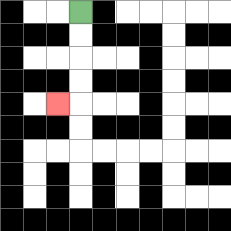{'start': '[3, 0]', 'end': '[2, 4]', 'path_directions': 'D,D,D,D,L', 'path_coordinates': '[[3, 0], [3, 1], [3, 2], [3, 3], [3, 4], [2, 4]]'}